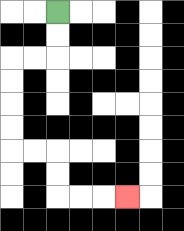{'start': '[2, 0]', 'end': '[5, 8]', 'path_directions': 'D,D,L,L,D,D,D,D,R,R,D,D,R,R,R', 'path_coordinates': '[[2, 0], [2, 1], [2, 2], [1, 2], [0, 2], [0, 3], [0, 4], [0, 5], [0, 6], [1, 6], [2, 6], [2, 7], [2, 8], [3, 8], [4, 8], [5, 8]]'}